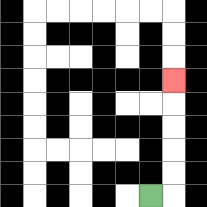{'start': '[6, 8]', 'end': '[7, 3]', 'path_directions': 'R,U,U,U,U,U', 'path_coordinates': '[[6, 8], [7, 8], [7, 7], [7, 6], [7, 5], [7, 4], [7, 3]]'}